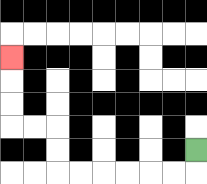{'start': '[8, 6]', 'end': '[0, 2]', 'path_directions': 'D,L,L,L,L,L,L,U,U,L,L,U,U,U', 'path_coordinates': '[[8, 6], [8, 7], [7, 7], [6, 7], [5, 7], [4, 7], [3, 7], [2, 7], [2, 6], [2, 5], [1, 5], [0, 5], [0, 4], [0, 3], [0, 2]]'}